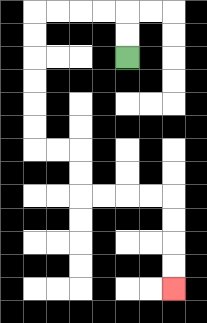{'start': '[5, 2]', 'end': '[7, 12]', 'path_directions': 'U,U,L,L,L,L,D,D,D,D,D,D,R,R,D,D,R,R,R,R,D,D,D,D', 'path_coordinates': '[[5, 2], [5, 1], [5, 0], [4, 0], [3, 0], [2, 0], [1, 0], [1, 1], [1, 2], [1, 3], [1, 4], [1, 5], [1, 6], [2, 6], [3, 6], [3, 7], [3, 8], [4, 8], [5, 8], [6, 8], [7, 8], [7, 9], [7, 10], [7, 11], [7, 12]]'}